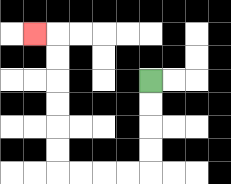{'start': '[6, 3]', 'end': '[1, 1]', 'path_directions': 'D,D,D,D,L,L,L,L,U,U,U,U,U,U,L', 'path_coordinates': '[[6, 3], [6, 4], [6, 5], [6, 6], [6, 7], [5, 7], [4, 7], [3, 7], [2, 7], [2, 6], [2, 5], [2, 4], [2, 3], [2, 2], [2, 1], [1, 1]]'}